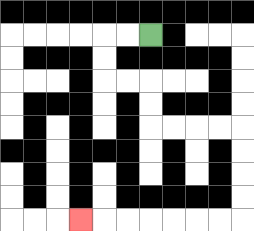{'start': '[6, 1]', 'end': '[3, 9]', 'path_directions': 'L,L,D,D,R,R,D,D,R,R,R,R,D,D,D,D,L,L,L,L,L,L,L', 'path_coordinates': '[[6, 1], [5, 1], [4, 1], [4, 2], [4, 3], [5, 3], [6, 3], [6, 4], [6, 5], [7, 5], [8, 5], [9, 5], [10, 5], [10, 6], [10, 7], [10, 8], [10, 9], [9, 9], [8, 9], [7, 9], [6, 9], [5, 9], [4, 9], [3, 9]]'}